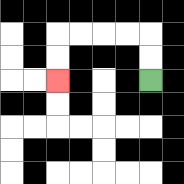{'start': '[6, 3]', 'end': '[2, 3]', 'path_directions': 'U,U,L,L,L,L,D,D', 'path_coordinates': '[[6, 3], [6, 2], [6, 1], [5, 1], [4, 1], [3, 1], [2, 1], [2, 2], [2, 3]]'}